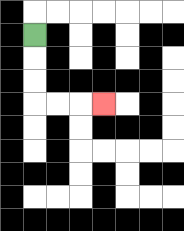{'start': '[1, 1]', 'end': '[4, 4]', 'path_directions': 'D,D,D,R,R,R', 'path_coordinates': '[[1, 1], [1, 2], [1, 3], [1, 4], [2, 4], [3, 4], [4, 4]]'}